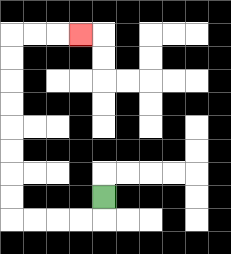{'start': '[4, 8]', 'end': '[3, 1]', 'path_directions': 'D,L,L,L,L,U,U,U,U,U,U,U,U,R,R,R', 'path_coordinates': '[[4, 8], [4, 9], [3, 9], [2, 9], [1, 9], [0, 9], [0, 8], [0, 7], [0, 6], [0, 5], [0, 4], [0, 3], [0, 2], [0, 1], [1, 1], [2, 1], [3, 1]]'}